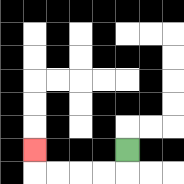{'start': '[5, 6]', 'end': '[1, 6]', 'path_directions': 'D,L,L,L,L,U', 'path_coordinates': '[[5, 6], [5, 7], [4, 7], [3, 7], [2, 7], [1, 7], [1, 6]]'}